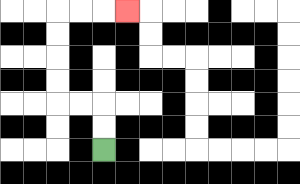{'start': '[4, 6]', 'end': '[5, 0]', 'path_directions': 'U,U,L,L,U,U,U,U,R,R,R', 'path_coordinates': '[[4, 6], [4, 5], [4, 4], [3, 4], [2, 4], [2, 3], [2, 2], [2, 1], [2, 0], [3, 0], [4, 0], [5, 0]]'}